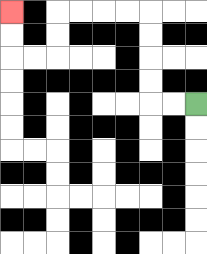{'start': '[8, 4]', 'end': '[0, 0]', 'path_directions': 'L,L,U,U,U,U,L,L,L,L,D,D,L,L,U,U', 'path_coordinates': '[[8, 4], [7, 4], [6, 4], [6, 3], [6, 2], [6, 1], [6, 0], [5, 0], [4, 0], [3, 0], [2, 0], [2, 1], [2, 2], [1, 2], [0, 2], [0, 1], [0, 0]]'}